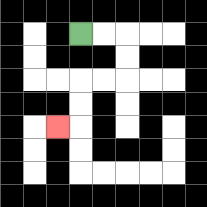{'start': '[3, 1]', 'end': '[2, 5]', 'path_directions': 'R,R,D,D,L,L,D,D,L', 'path_coordinates': '[[3, 1], [4, 1], [5, 1], [5, 2], [5, 3], [4, 3], [3, 3], [3, 4], [3, 5], [2, 5]]'}